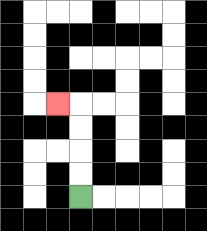{'start': '[3, 8]', 'end': '[2, 4]', 'path_directions': 'U,U,U,U,L', 'path_coordinates': '[[3, 8], [3, 7], [3, 6], [3, 5], [3, 4], [2, 4]]'}